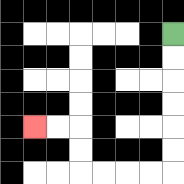{'start': '[7, 1]', 'end': '[1, 5]', 'path_directions': 'D,D,D,D,D,D,L,L,L,L,U,U,L,L', 'path_coordinates': '[[7, 1], [7, 2], [7, 3], [7, 4], [7, 5], [7, 6], [7, 7], [6, 7], [5, 7], [4, 7], [3, 7], [3, 6], [3, 5], [2, 5], [1, 5]]'}